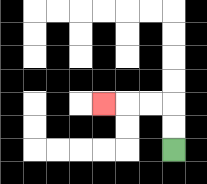{'start': '[7, 6]', 'end': '[4, 4]', 'path_directions': 'U,U,L,L,L', 'path_coordinates': '[[7, 6], [7, 5], [7, 4], [6, 4], [5, 4], [4, 4]]'}